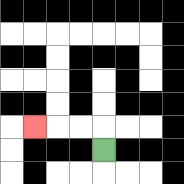{'start': '[4, 6]', 'end': '[1, 5]', 'path_directions': 'U,L,L,L', 'path_coordinates': '[[4, 6], [4, 5], [3, 5], [2, 5], [1, 5]]'}